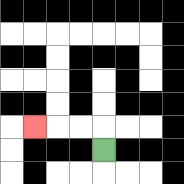{'start': '[4, 6]', 'end': '[1, 5]', 'path_directions': 'U,L,L,L', 'path_coordinates': '[[4, 6], [4, 5], [3, 5], [2, 5], [1, 5]]'}